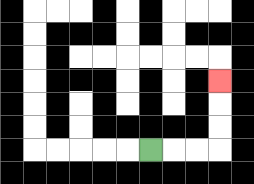{'start': '[6, 6]', 'end': '[9, 3]', 'path_directions': 'R,R,R,U,U,U', 'path_coordinates': '[[6, 6], [7, 6], [8, 6], [9, 6], [9, 5], [9, 4], [9, 3]]'}